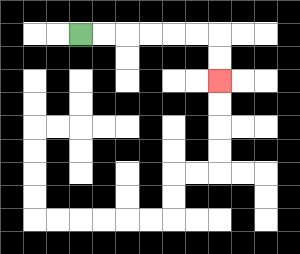{'start': '[3, 1]', 'end': '[9, 3]', 'path_directions': 'R,R,R,R,R,R,D,D', 'path_coordinates': '[[3, 1], [4, 1], [5, 1], [6, 1], [7, 1], [8, 1], [9, 1], [9, 2], [9, 3]]'}